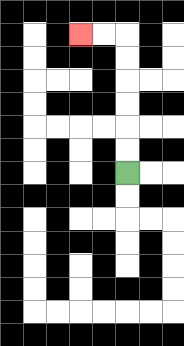{'start': '[5, 7]', 'end': '[3, 1]', 'path_directions': 'U,U,U,U,U,U,L,L', 'path_coordinates': '[[5, 7], [5, 6], [5, 5], [5, 4], [5, 3], [5, 2], [5, 1], [4, 1], [3, 1]]'}